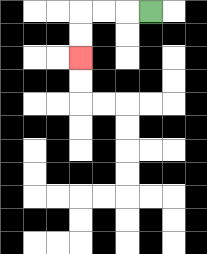{'start': '[6, 0]', 'end': '[3, 2]', 'path_directions': 'L,L,L,D,D', 'path_coordinates': '[[6, 0], [5, 0], [4, 0], [3, 0], [3, 1], [3, 2]]'}